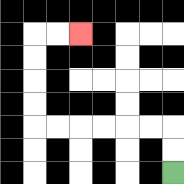{'start': '[7, 7]', 'end': '[3, 1]', 'path_directions': 'U,U,L,L,L,L,L,L,U,U,U,U,R,R', 'path_coordinates': '[[7, 7], [7, 6], [7, 5], [6, 5], [5, 5], [4, 5], [3, 5], [2, 5], [1, 5], [1, 4], [1, 3], [1, 2], [1, 1], [2, 1], [3, 1]]'}